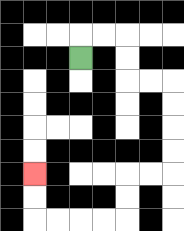{'start': '[3, 2]', 'end': '[1, 7]', 'path_directions': 'U,R,R,D,D,R,R,D,D,D,D,L,L,D,D,L,L,L,L,U,U', 'path_coordinates': '[[3, 2], [3, 1], [4, 1], [5, 1], [5, 2], [5, 3], [6, 3], [7, 3], [7, 4], [7, 5], [7, 6], [7, 7], [6, 7], [5, 7], [5, 8], [5, 9], [4, 9], [3, 9], [2, 9], [1, 9], [1, 8], [1, 7]]'}